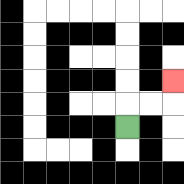{'start': '[5, 5]', 'end': '[7, 3]', 'path_directions': 'U,R,R,U', 'path_coordinates': '[[5, 5], [5, 4], [6, 4], [7, 4], [7, 3]]'}